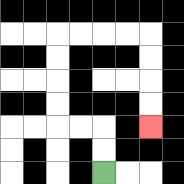{'start': '[4, 7]', 'end': '[6, 5]', 'path_directions': 'U,U,L,L,U,U,U,U,R,R,R,R,D,D,D,D', 'path_coordinates': '[[4, 7], [4, 6], [4, 5], [3, 5], [2, 5], [2, 4], [2, 3], [2, 2], [2, 1], [3, 1], [4, 1], [5, 1], [6, 1], [6, 2], [6, 3], [6, 4], [6, 5]]'}